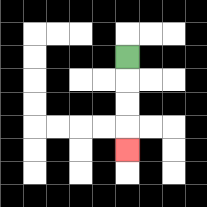{'start': '[5, 2]', 'end': '[5, 6]', 'path_directions': 'D,D,D,D', 'path_coordinates': '[[5, 2], [5, 3], [5, 4], [5, 5], [5, 6]]'}